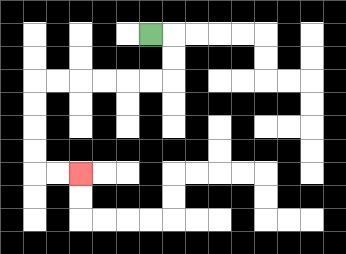{'start': '[6, 1]', 'end': '[3, 7]', 'path_directions': 'R,D,D,L,L,L,L,L,L,D,D,D,D,R,R', 'path_coordinates': '[[6, 1], [7, 1], [7, 2], [7, 3], [6, 3], [5, 3], [4, 3], [3, 3], [2, 3], [1, 3], [1, 4], [1, 5], [1, 6], [1, 7], [2, 7], [3, 7]]'}